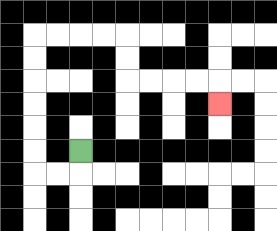{'start': '[3, 6]', 'end': '[9, 4]', 'path_directions': 'D,L,L,U,U,U,U,U,U,R,R,R,R,D,D,R,R,R,R,D', 'path_coordinates': '[[3, 6], [3, 7], [2, 7], [1, 7], [1, 6], [1, 5], [1, 4], [1, 3], [1, 2], [1, 1], [2, 1], [3, 1], [4, 1], [5, 1], [5, 2], [5, 3], [6, 3], [7, 3], [8, 3], [9, 3], [9, 4]]'}